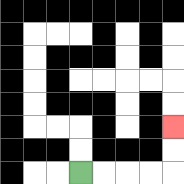{'start': '[3, 7]', 'end': '[7, 5]', 'path_directions': 'R,R,R,R,U,U', 'path_coordinates': '[[3, 7], [4, 7], [5, 7], [6, 7], [7, 7], [7, 6], [7, 5]]'}